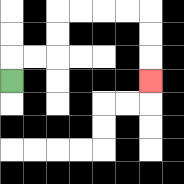{'start': '[0, 3]', 'end': '[6, 3]', 'path_directions': 'U,R,R,U,U,R,R,R,R,D,D,D', 'path_coordinates': '[[0, 3], [0, 2], [1, 2], [2, 2], [2, 1], [2, 0], [3, 0], [4, 0], [5, 0], [6, 0], [6, 1], [6, 2], [6, 3]]'}